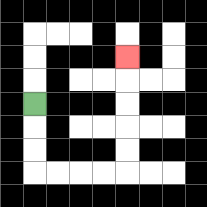{'start': '[1, 4]', 'end': '[5, 2]', 'path_directions': 'D,D,D,R,R,R,R,U,U,U,U,U', 'path_coordinates': '[[1, 4], [1, 5], [1, 6], [1, 7], [2, 7], [3, 7], [4, 7], [5, 7], [5, 6], [5, 5], [5, 4], [5, 3], [5, 2]]'}